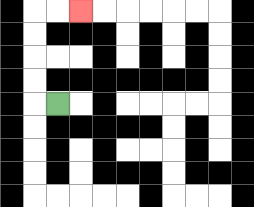{'start': '[2, 4]', 'end': '[3, 0]', 'path_directions': 'L,U,U,U,U,R,R', 'path_coordinates': '[[2, 4], [1, 4], [1, 3], [1, 2], [1, 1], [1, 0], [2, 0], [3, 0]]'}